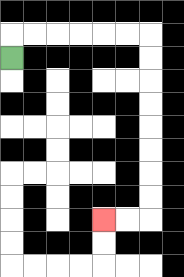{'start': '[0, 2]', 'end': '[4, 9]', 'path_directions': 'U,R,R,R,R,R,R,D,D,D,D,D,D,D,D,L,L', 'path_coordinates': '[[0, 2], [0, 1], [1, 1], [2, 1], [3, 1], [4, 1], [5, 1], [6, 1], [6, 2], [6, 3], [6, 4], [6, 5], [6, 6], [6, 7], [6, 8], [6, 9], [5, 9], [4, 9]]'}